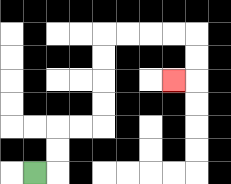{'start': '[1, 7]', 'end': '[7, 3]', 'path_directions': 'R,U,U,R,R,U,U,U,U,R,R,R,R,D,D,L', 'path_coordinates': '[[1, 7], [2, 7], [2, 6], [2, 5], [3, 5], [4, 5], [4, 4], [4, 3], [4, 2], [4, 1], [5, 1], [6, 1], [7, 1], [8, 1], [8, 2], [8, 3], [7, 3]]'}